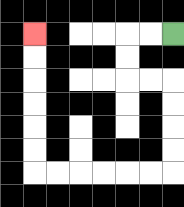{'start': '[7, 1]', 'end': '[1, 1]', 'path_directions': 'L,L,D,D,R,R,D,D,D,D,L,L,L,L,L,L,U,U,U,U,U,U', 'path_coordinates': '[[7, 1], [6, 1], [5, 1], [5, 2], [5, 3], [6, 3], [7, 3], [7, 4], [7, 5], [7, 6], [7, 7], [6, 7], [5, 7], [4, 7], [3, 7], [2, 7], [1, 7], [1, 6], [1, 5], [1, 4], [1, 3], [1, 2], [1, 1]]'}